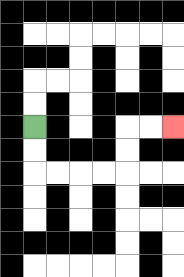{'start': '[1, 5]', 'end': '[7, 5]', 'path_directions': 'D,D,R,R,R,R,U,U,R,R', 'path_coordinates': '[[1, 5], [1, 6], [1, 7], [2, 7], [3, 7], [4, 7], [5, 7], [5, 6], [5, 5], [6, 5], [7, 5]]'}